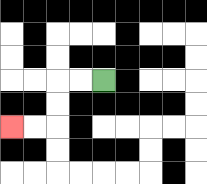{'start': '[4, 3]', 'end': '[0, 5]', 'path_directions': 'L,L,D,D,L,L', 'path_coordinates': '[[4, 3], [3, 3], [2, 3], [2, 4], [2, 5], [1, 5], [0, 5]]'}